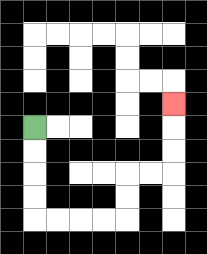{'start': '[1, 5]', 'end': '[7, 4]', 'path_directions': 'D,D,D,D,R,R,R,R,U,U,R,R,U,U,U', 'path_coordinates': '[[1, 5], [1, 6], [1, 7], [1, 8], [1, 9], [2, 9], [3, 9], [4, 9], [5, 9], [5, 8], [5, 7], [6, 7], [7, 7], [7, 6], [7, 5], [7, 4]]'}